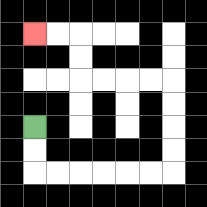{'start': '[1, 5]', 'end': '[1, 1]', 'path_directions': 'D,D,R,R,R,R,R,R,U,U,U,U,L,L,L,L,U,U,L,L', 'path_coordinates': '[[1, 5], [1, 6], [1, 7], [2, 7], [3, 7], [4, 7], [5, 7], [6, 7], [7, 7], [7, 6], [7, 5], [7, 4], [7, 3], [6, 3], [5, 3], [4, 3], [3, 3], [3, 2], [3, 1], [2, 1], [1, 1]]'}